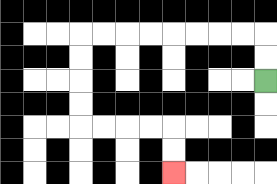{'start': '[11, 3]', 'end': '[7, 7]', 'path_directions': 'U,U,L,L,L,L,L,L,L,L,D,D,D,D,R,R,R,R,D,D', 'path_coordinates': '[[11, 3], [11, 2], [11, 1], [10, 1], [9, 1], [8, 1], [7, 1], [6, 1], [5, 1], [4, 1], [3, 1], [3, 2], [3, 3], [3, 4], [3, 5], [4, 5], [5, 5], [6, 5], [7, 5], [7, 6], [7, 7]]'}